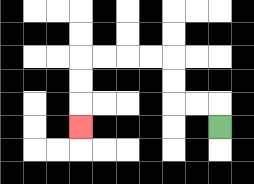{'start': '[9, 5]', 'end': '[3, 5]', 'path_directions': 'U,L,L,U,U,L,L,L,L,D,D,D', 'path_coordinates': '[[9, 5], [9, 4], [8, 4], [7, 4], [7, 3], [7, 2], [6, 2], [5, 2], [4, 2], [3, 2], [3, 3], [3, 4], [3, 5]]'}